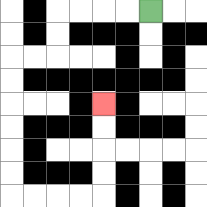{'start': '[6, 0]', 'end': '[4, 4]', 'path_directions': 'L,L,L,L,D,D,L,L,D,D,D,D,D,D,R,R,R,R,U,U,U,U', 'path_coordinates': '[[6, 0], [5, 0], [4, 0], [3, 0], [2, 0], [2, 1], [2, 2], [1, 2], [0, 2], [0, 3], [0, 4], [0, 5], [0, 6], [0, 7], [0, 8], [1, 8], [2, 8], [3, 8], [4, 8], [4, 7], [4, 6], [4, 5], [4, 4]]'}